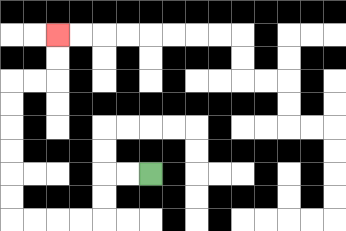{'start': '[6, 7]', 'end': '[2, 1]', 'path_directions': 'L,L,D,D,L,L,L,L,U,U,U,U,U,U,R,R,U,U', 'path_coordinates': '[[6, 7], [5, 7], [4, 7], [4, 8], [4, 9], [3, 9], [2, 9], [1, 9], [0, 9], [0, 8], [0, 7], [0, 6], [0, 5], [0, 4], [0, 3], [1, 3], [2, 3], [2, 2], [2, 1]]'}